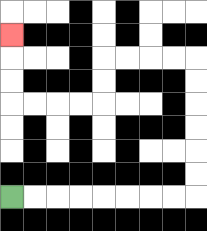{'start': '[0, 8]', 'end': '[0, 1]', 'path_directions': 'R,R,R,R,R,R,R,R,U,U,U,U,U,U,L,L,L,L,D,D,L,L,L,L,U,U,U', 'path_coordinates': '[[0, 8], [1, 8], [2, 8], [3, 8], [4, 8], [5, 8], [6, 8], [7, 8], [8, 8], [8, 7], [8, 6], [8, 5], [8, 4], [8, 3], [8, 2], [7, 2], [6, 2], [5, 2], [4, 2], [4, 3], [4, 4], [3, 4], [2, 4], [1, 4], [0, 4], [0, 3], [0, 2], [0, 1]]'}